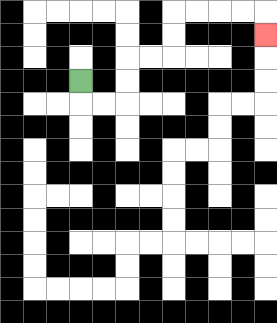{'start': '[3, 3]', 'end': '[11, 1]', 'path_directions': 'D,R,R,U,U,R,R,U,U,R,R,R,R,D', 'path_coordinates': '[[3, 3], [3, 4], [4, 4], [5, 4], [5, 3], [5, 2], [6, 2], [7, 2], [7, 1], [7, 0], [8, 0], [9, 0], [10, 0], [11, 0], [11, 1]]'}